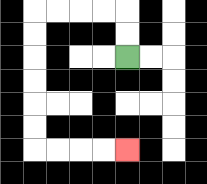{'start': '[5, 2]', 'end': '[5, 6]', 'path_directions': 'U,U,L,L,L,L,D,D,D,D,D,D,R,R,R,R', 'path_coordinates': '[[5, 2], [5, 1], [5, 0], [4, 0], [3, 0], [2, 0], [1, 0], [1, 1], [1, 2], [1, 3], [1, 4], [1, 5], [1, 6], [2, 6], [3, 6], [4, 6], [5, 6]]'}